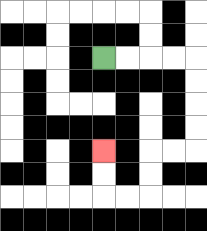{'start': '[4, 2]', 'end': '[4, 6]', 'path_directions': 'R,R,R,R,D,D,D,D,L,L,D,D,L,L,U,U', 'path_coordinates': '[[4, 2], [5, 2], [6, 2], [7, 2], [8, 2], [8, 3], [8, 4], [8, 5], [8, 6], [7, 6], [6, 6], [6, 7], [6, 8], [5, 8], [4, 8], [4, 7], [4, 6]]'}